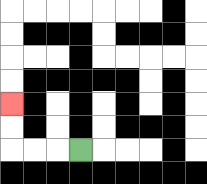{'start': '[3, 6]', 'end': '[0, 4]', 'path_directions': 'L,L,L,U,U', 'path_coordinates': '[[3, 6], [2, 6], [1, 6], [0, 6], [0, 5], [0, 4]]'}